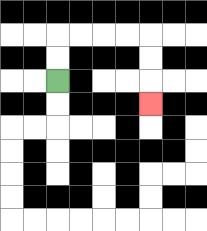{'start': '[2, 3]', 'end': '[6, 4]', 'path_directions': 'U,U,R,R,R,R,D,D,D', 'path_coordinates': '[[2, 3], [2, 2], [2, 1], [3, 1], [4, 1], [5, 1], [6, 1], [6, 2], [6, 3], [6, 4]]'}